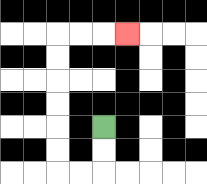{'start': '[4, 5]', 'end': '[5, 1]', 'path_directions': 'D,D,L,L,U,U,U,U,U,U,R,R,R', 'path_coordinates': '[[4, 5], [4, 6], [4, 7], [3, 7], [2, 7], [2, 6], [2, 5], [2, 4], [2, 3], [2, 2], [2, 1], [3, 1], [4, 1], [5, 1]]'}